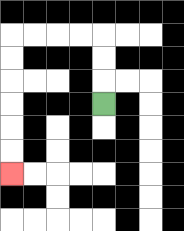{'start': '[4, 4]', 'end': '[0, 7]', 'path_directions': 'U,U,U,L,L,L,L,D,D,D,D,D,D', 'path_coordinates': '[[4, 4], [4, 3], [4, 2], [4, 1], [3, 1], [2, 1], [1, 1], [0, 1], [0, 2], [0, 3], [0, 4], [0, 5], [0, 6], [0, 7]]'}